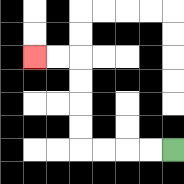{'start': '[7, 6]', 'end': '[1, 2]', 'path_directions': 'L,L,L,L,U,U,U,U,L,L', 'path_coordinates': '[[7, 6], [6, 6], [5, 6], [4, 6], [3, 6], [3, 5], [3, 4], [3, 3], [3, 2], [2, 2], [1, 2]]'}